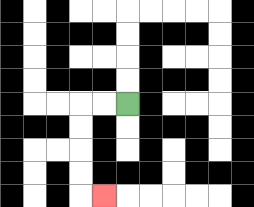{'start': '[5, 4]', 'end': '[4, 8]', 'path_directions': 'L,L,D,D,D,D,R', 'path_coordinates': '[[5, 4], [4, 4], [3, 4], [3, 5], [3, 6], [3, 7], [3, 8], [4, 8]]'}